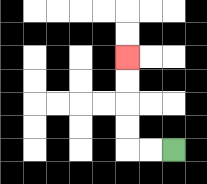{'start': '[7, 6]', 'end': '[5, 2]', 'path_directions': 'L,L,U,U,U,U', 'path_coordinates': '[[7, 6], [6, 6], [5, 6], [5, 5], [5, 4], [5, 3], [5, 2]]'}